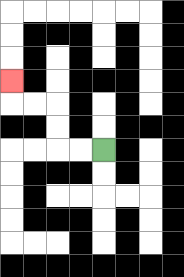{'start': '[4, 6]', 'end': '[0, 3]', 'path_directions': 'L,L,U,U,L,L,U', 'path_coordinates': '[[4, 6], [3, 6], [2, 6], [2, 5], [2, 4], [1, 4], [0, 4], [0, 3]]'}